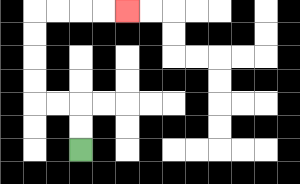{'start': '[3, 6]', 'end': '[5, 0]', 'path_directions': 'U,U,L,L,U,U,U,U,R,R,R,R', 'path_coordinates': '[[3, 6], [3, 5], [3, 4], [2, 4], [1, 4], [1, 3], [1, 2], [1, 1], [1, 0], [2, 0], [3, 0], [4, 0], [5, 0]]'}